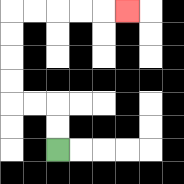{'start': '[2, 6]', 'end': '[5, 0]', 'path_directions': 'U,U,L,L,U,U,U,U,R,R,R,R,R', 'path_coordinates': '[[2, 6], [2, 5], [2, 4], [1, 4], [0, 4], [0, 3], [0, 2], [0, 1], [0, 0], [1, 0], [2, 0], [3, 0], [4, 0], [5, 0]]'}